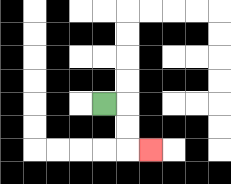{'start': '[4, 4]', 'end': '[6, 6]', 'path_directions': 'R,D,D,R', 'path_coordinates': '[[4, 4], [5, 4], [5, 5], [5, 6], [6, 6]]'}